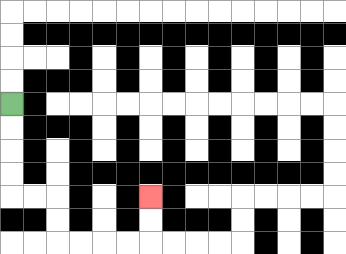{'start': '[0, 4]', 'end': '[6, 8]', 'path_directions': 'D,D,D,D,R,R,D,D,R,R,R,R,U,U', 'path_coordinates': '[[0, 4], [0, 5], [0, 6], [0, 7], [0, 8], [1, 8], [2, 8], [2, 9], [2, 10], [3, 10], [4, 10], [5, 10], [6, 10], [6, 9], [6, 8]]'}